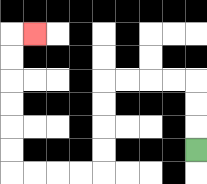{'start': '[8, 6]', 'end': '[1, 1]', 'path_directions': 'U,U,U,L,L,L,L,D,D,D,D,L,L,L,L,U,U,U,U,U,U,R', 'path_coordinates': '[[8, 6], [8, 5], [8, 4], [8, 3], [7, 3], [6, 3], [5, 3], [4, 3], [4, 4], [4, 5], [4, 6], [4, 7], [3, 7], [2, 7], [1, 7], [0, 7], [0, 6], [0, 5], [0, 4], [0, 3], [0, 2], [0, 1], [1, 1]]'}